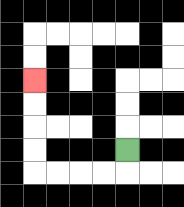{'start': '[5, 6]', 'end': '[1, 3]', 'path_directions': 'D,L,L,L,L,U,U,U,U', 'path_coordinates': '[[5, 6], [5, 7], [4, 7], [3, 7], [2, 7], [1, 7], [1, 6], [1, 5], [1, 4], [1, 3]]'}